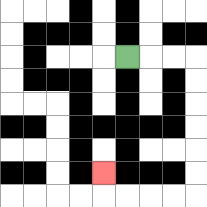{'start': '[5, 2]', 'end': '[4, 7]', 'path_directions': 'R,R,R,D,D,D,D,D,D,L,L,L,L,U', 'path_coordinates': '[[5, 2], [6, 2], [7, 2], [8, 2], [8, 3], [8, 4], [8, 5], [8, 6], [8, 7], [8, 8], [7, 8], [6, 8], [5, 8], [4, 8], [4, 7]]'}